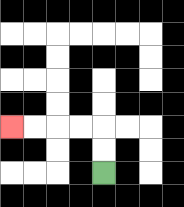{'start': '[4, 7]', 'end': '[0, 5]', 'path_directions': 'U,U,L,L,L,L', 'path_coordinates': '[[4, 7], [4, 6], [4, 5], [3, 5], [2, 5], [1, 5], [0, 5]]'}